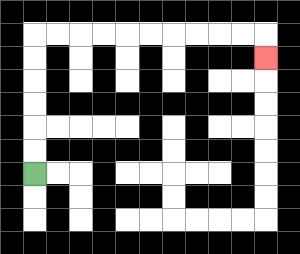{'start': '[1, 7]', 'end': '[11, 2]', 'path_directions': 'U,U,U,U,U,U,R,R,R,R,R,R,R,R,R,R,D', 'path_coordinates': '[[1, 7], [1, 6], [1, 5], [1, 4], [1, 3], [1, 2], [1, 1], [2, 1], [3, 1], [4, 1], [5, 1], [6, 1], [7, 1], [8, 1], [9, 1], [10, 1], [11, 1], [11, 2]]'}